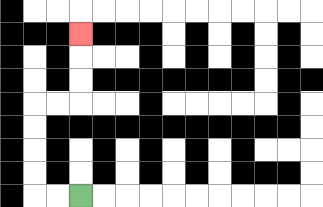{'start': '[3, 8]', 'end': '[3, 1]', 'path_directions': 'L,L,U,U,U,U,R,R,U,U,U', 'path_coordinates': '[[3, 8], [2, 8], [1, 8], [1, 7], [1, 6], [1, 5], [1, 4], [2, 4], [3, 4], [3, 3], [3, 2], [3, 1]]'}